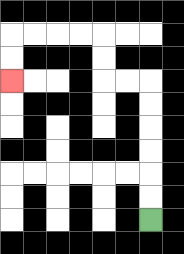{'start': '[6, 9]', 'end': '[0, 3]', 'path_directions': 'U,U,U,U,U,U,L,L,U,U,L,L,L,L,D,D', 'path_coordinates': '[[6, 9], [6, 8], [6, 7], [6, 6], [6, 5], [6, 4], [6, 3], [5, 3], [4, 3], [4, 2], [4, 1], [3, 1], [2, 1], [1, 1], [0, 1], [0, 2], [0, 3]]'}